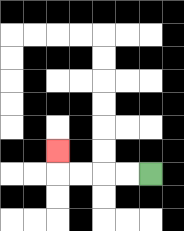{'start': '[6, 7]', 'end': '[2, 6]', 'path_directions': 'L,L,L,L,U', 'path_coordinates': '[[6, 7], [5, 7], [4, 7], [3, 7], [2, 7], [2, 6]]'}